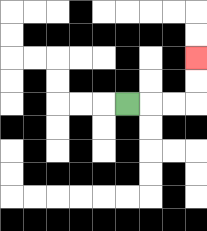{'start': '[5, 4]', 'end': '[8, 2]', 'path_directions': 'R,R,R,U,U', 'path_coordinates': '[[5, 4], [6, 4], [7, 4], [8, 4], [8, 3], [8, 2]]'}